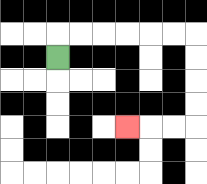{'start': '[2, 2]', 'end': '[5, 5]', 'path_directions': 'U,R,R,R,R,R,R,D,D,D,D,L,L,L', 'path_coordinates': '[[2, 2], [2, 1], [3, 1], [4, 1], [5, 1], [6, 1], [7, 1], [8, 1], [8, 2], [8, 3], [8, 4], [8, 5], [7, 5], [6, 5], [5, 5]]'}